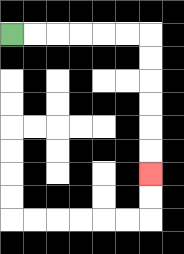{'start': '[0, 1]', 'end': '[6, 7]', 'path_directions': 'R,R,R,R,R,R,D,D,D,D,D,D', 'path_coordinates': '[[0, 1], [1, 1], [2, 1], [3, 1], [4, 1], [5, 1], [6, 1], [6, 2], [6, 3], [6, 4], [6, 5], [6, 6], [6, 7]]'}